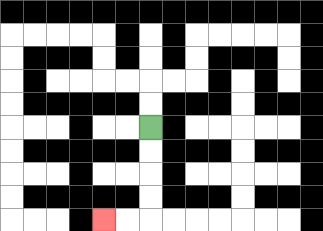{'start': '[6, 5]', 'end': '[4, 9]', 'path_directions': 'D,D,D,D,L,L', 'path_coordinates': '[[6, 5], [6, 6], [6, 7], [6, 8], [6, 9], [5, 9], [4, 9]]'}